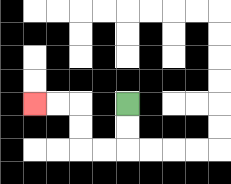{'start': '[5, 4]', 'end': '[1, 4]', 'path_directions': 'D,D,L,L,U,U,L,L', 'path_coordinates': '[[5, 4], [5, 5], [5, 6], [4, 6], [3, 6], [3, 5], [3, 4], [2, 4], [1, 4]]'}